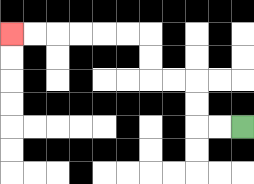{'start': '[10, 5]', 'end': '[0, 1]', 'path_directions': 'L,L,U,U,L,L,U,U,L,L,L,L,L,L', 'path_coordinates': '[[10, 5], [9, 5], [8, 5], [8, 4], [8, 3], [7, 3], [6, 3], [6, 2], [6, 1], [5, 1], [4, 1], [3, 1], [2, 1], [1, 1], [0, 1]]'}